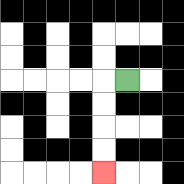{'start': '[5, 3]', 'end': '[4, 7]', 'path_directions': 'L,D,D,D,D', 'path_coordinates': '[[5, 3], [4, 3], [4, 4], [4, 5], [4, 6], [4, 7]]'}